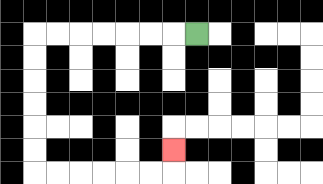{'start': '[8, 1]', 'end': '[7, 6]', 'path_directions': 'L,L,L,L,L,L,L,D,D,D,D,D,D,R,R,R,R,R,R,U', 'path_coordinates': '[[8, 1], [7, 1], [6, 1], [5, 1], [4, 1], [3, 1], [2, 1], [1, 1], [1, 2], [1, 3], [1, 4], [1, 5], [1, 6], [1, 7], [2, 7], [3, 7], [4, 7], [5, 7], [6, 7], [7, 7], [7, 6]]'}